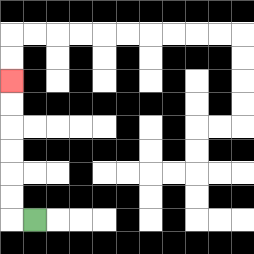{'start': '[1, 9]', 'end': '[0, 3]', 'path_directions': 'L,U,U,U,U,U,U', 'path_coordinates': '[[1, 9], [0, 9], [0, 8], [0, 7], [0, 6], [0, 5], [0, 4], [0, 3]]'}